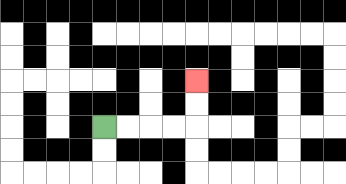{'start': '[4, 5]', 'end': '[8, 3]', 'path_directions': 'R,R,R,R,U,U', 'path_coordinates': '[[4, 5], [5, 5], [6, 5], [7, 5], [8, 5], [8, 4], [8, 3]]'}